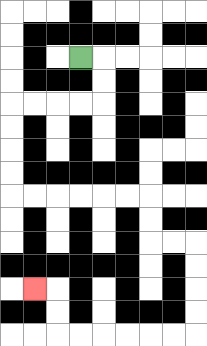{'start': '[3, 2]', 'end': '[1, 12]', 'path_directions': 'R,D,D,L,L,L,L,D,D,D,D,R,R,R,R,R,R,D,D,R,R,D,D,D,D,L,L,L,L,L,L,U,U,L', 'path_coordinates': '[[3, 2], [4, 2], [4, 3], [4, 4], [3, 4], [2, 4], [1, 4], [0, 4], [0, 5], [0, 6], [0, 7], [0, 8], [1, 8], [2, 8], [3, 8], [4, 8], [5, 8], [6, 8], [6, 9], [6, 10], [7, 10], [8, 10], [8, 11], [8, 12], [8, 13], [8, 14], [7, 14], [6, 14], [5, 14], [4, 14], [3, 14], [2, 14], [2, 13], [2, 12], [1, 12]]'}